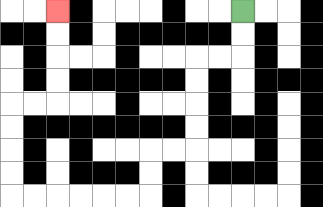{'start': '[10, 0]', 'end': '[2, 0]', 'path_directions': 'D,D,L,L,D,D,D,D,L,L,D,D,L,L,L,L,L,L,U,U,U,U,R,R,U,U,U,U', 'path_coordinates': '[[10, 0], [10, 1], [10, 2], [9, 2], [8, 2], [8, 3], [8, 4], [8, 5], [8, 6], [7, 6], [6, 6], [6, 7], [6, 8], [5, 8], [4, 8], [3, 8], [2, 8], [1, 8], [0, 8], [0, 7], [0, 6], [0, 5], [0, 4], [1, 4], [2, 4], [2, 3], [2, 2], [2, 1], [2, 0]]'}